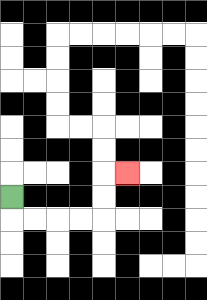{'start': '[0, 8]', 'end': '[5, 7]', 'path_directions': 'D,R,R,R,R,U,U,R', 'path_coordinates': '[[0, 8], [0, 9], [1, 9], [2, 9], [3, 9], [4, 9], [4, 8], [4, 7], [5, 7]]'}